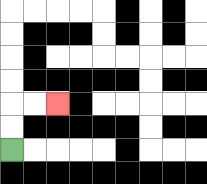{'start': '[0, 6]', 'end': '[2, 4]', 'path_directions': 'U,U,R,R', 'path_coordinates': '[[0, 6], [0, 5], [0, 4], [1, 4], [2, 4]]'}